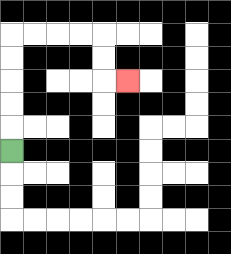{'start': '[0, 6]', 'end': '[5, 3]', 'path_directions': 'U,U,U,U,U,R,R,R,R,D,D,R', 'path_coordinates': '[[0, 6], [0, 5], [0, 4], [0, 3], [0, 2], [0, 1], [1, 1], [2, 1], [3, 1], [4, 1], [4, 2], [4, 3], [5, 3]]'}